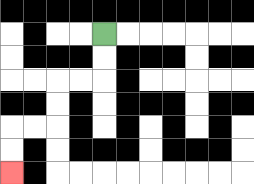{'start': '[4, 1]', 'end': '[0, 7]', 'path_directions': 'D,D,L,L,D,D,L,L,D,D', 'path_coordinates': '[[4, 1], [4, 2], [4, 3], [3, 3], [2, 3], [2, 4], [2, 5], [1, 5], [0, 5], [0, 6], [0, 7]]'}